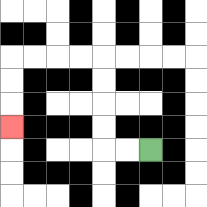{'start': '[6, 6]', 'end': '[0, 5]', 'path_directions': 'L,L,U,U,U,U,L,L,L,L,D,D,D', 'path_coordinates': '[[6, 6], [5, 6], [4, 6], [4, 5], [4, 4], [4, 3], [4, 2], [3, 2], [2, 2], [1, 2], [0, 2], [0, 3], [0, 4], [0, 5]]'}